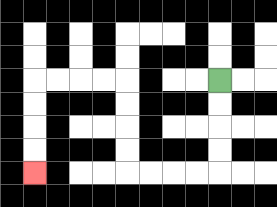{'start': '[9, 3]', 'end': '[1, 7]', 'path_directions': 'D,D,D,D,L,L,L,L,U,U,U,U,L,L,L,L,D,D,D,D', 'path_coordinates': '[[9, 3], [9, 4], [9, 5], [9, 6], [9, 7], [8, 7], [7, 7], [6, 7], [5, 7], [5, 6], [5, 5], [5, 4], [5, 3], [4, 3], [3, 3], [2, 3], [1, 3], [1, 4], [1, 5], [1, 6], [1, 7]]'}